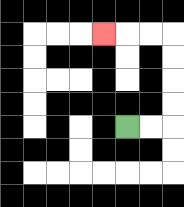{'start': '[5, 5]', 'end': '[4, 1]', 'path_directions': 'R,R,U,U,U,U,L,L,L', 'path_coordinates': '[[5, 5], [6, 5], [7, 5], [7, 4], [7, 3], [7, 2], [7, 1], [6, 1], [5, 1], [4, 1]]'}